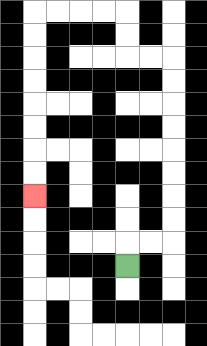{'start': '[5, 11]', 'end': '[1, 8]', 'path_directions': 'U,R,R,U,U,U,U,U,U,U,U,L,L,U,U,L,L,L,L,D,D,D,D,D,D,D,D', 'path_coordinates': '[[5, 11], [5, 10], [6, 10], [7, 10], [7, 9], [7, 8], [7, 7], [7, 6], [7, 5], [7, 4], [7, 3], [7, 2], [6, 2], [5, 2], [5, 1], [5, 0], [4, 0], [3, 0], [2, 0], [1, 0], [1, 1], [1, 2], [1, 3], [1, 4], [1, 5], [1, 6], [1, 7], [1, 8]]'}